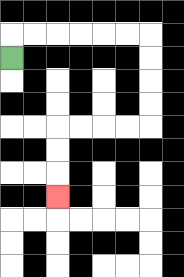{'start': '[0, 2]', 'end': '[2, 8]', 'path_directions': 'U,R,R,R,R,R,R,D,D,D,D,L,L,L,L,D,D,D', 'path_coordinates': '[[0, 2], [0, 1], [1, 1], [2, 1], [3, 1], [4, 1], [5, 1], [6, 1], [6, 2], [6, 3], [6, 4], [6, 5], [5, 5], [4, 5], [3, 5], [2, 5], [2, 6], [2, 7], [2, 8]]'}